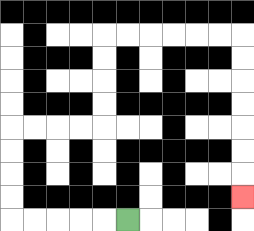{'start': '[5, 9]', 'end': '[10, 8]', 'path_directions': 'L,L,L,L,L,U,U,U,U,R,R,R,R,U,U,U,U,R,R,R,R,R,R,D,D,D,D,D,D,D', 'path_coordinates': '[[5, 9], [4, 9], [3, 9], [2, 9], [1, 9], [0, 9], [0, 8], [0, 7], [0, 6], [0, 5], [1, 5], [2, 5], [3, 5], [4, 5], [4, 4], [4, 3], [4, 2], [4, 1], [5, 1], [6, 1], [7, 1], [8, 1], [9, 1], [10, 1], [10, 2], [10, 3], [10, 4], [10, 5], [10, 6], [10, 7], [10, 8]]'}